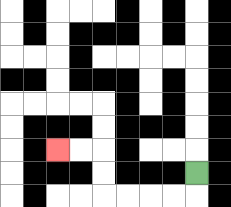{'start': '[8, 7]', 'end': '[2, 6]', 'path_directions': 'D,L,L,L,L,U,U,L,L', 'path_coordinates': '[[8, 7], [8, 8], [7, 8], [6, 8], [5, 8], [4, 8], [4, 7], [4, 6], [3, 6], [2, 6]]'}